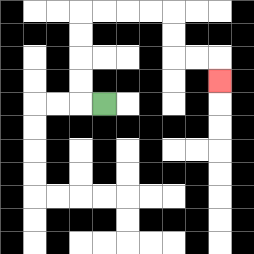{'start': '[4, 4]', 'end': '[9, 3]', 'path_directions': 'L,U,U,U,U,R,R,R,R,D,D,R,R,D', 'path_coordinates': '[[4, 4], [3, 4], [3, 3], [3, 2], [3, 1], [3, 0], [4, 0], [5, 0], [6, 0], [7, 0], [7, 1], [7, 2], [8, 2], [9, 2], [9, 3]]'}